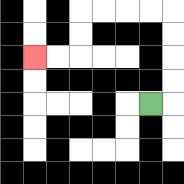{'start': '[6, 4]', 'end': '[1, 2]', 'path_directions': 'R,U,U,U,U,L,L,L,L,D,D,L,L', 'path_coordinates': '[[6, 4], [7, 4], [7, 3], [7, 2], [7, 1], [7, 0], [6, 0], [5, 0], [4, 0], [3, 0], [3, 1], [3, 2], [2, 2], [1, 2]]'}